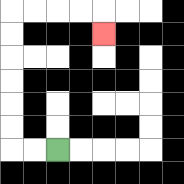{'start': '[2, 6]', 'end': '[4, 1]', 'path_directions': 'L,L,U,U,U,U,U,U,R,R,R,R,D', 'path_coordinates': '[[2, 6], [1, 6], [0, 6], [0, 5], [0, 4], [0, 3], [0, 2], [0, 1], [0, 0], [1, 0], [2, 0], [3, 0], [4, 0], [4, 1]]'}